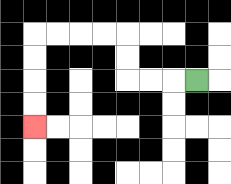{'start': '[8, 3]', 'end': '[1, 5]', 'path_directions': 'L,L,L,U,U,L,L,L,L,D,D,D,D', 'path_coordinates': '[[8, 3], [7, 3], [6, 3], [5, 3], [5, 2], [5, 1], [4, 1], [3, 1], [2, 1], [1, 1], [1, 2], [1, 3], [1, 4], [1, 5]]'}